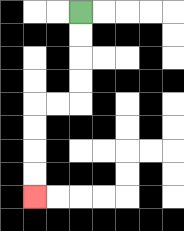{'start': '[3, 0]', 'end': '[1, 8]', 'path_directions': 'D,D,D,D,L,L,D,D,D,D', 'path_coordinates': '[[3, 0], [3, 1], [3, 2], [3, 3], [3, 4], [2, 4], [1, 4], [1, 5], [1, 6], [1, 7], [1, 8]]'}